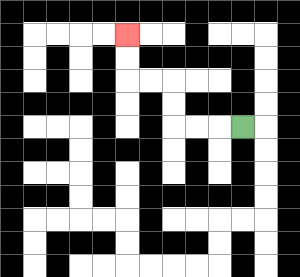{'start': '[10, 5]', 'end': '[5, 1]', 'path_directions': 'L,L,L,U,U,L,L,U,U', 'path_coordinates': '[[10, 5], [9, 5], [8, 5], [7, 5], [7, 4], [7, 3], [6, 3], [5, 3], [5, 2], [5, 1]]'}